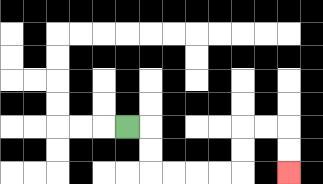{'start': '[5, 5]', 'end': '[12, 7]', 'path_directions': 'R,D,D,R,R,R,R,U,U,R,R,D,D', 'path_coordinates': '[[5, 5], [6, 5], [6, 6], [6, 7], [7, 7], [8, 7], [9, 7], [10, 7], [10, 6], [10, 5], [11, 5], [12, 5], [12, 6], [12, 7]]'}